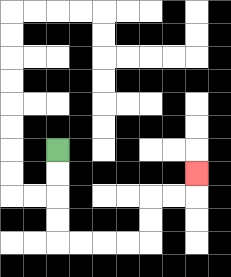{'start': '[2, 6]', 'end': '[8, 7]', 'path_directions': 'D,D,D,D,R,R,R,R,U,U,R,R,U', 'path_coordinates': '[[2, 6], [2, 7], [2, 8], [2, 9], [2, 10], [3, 10], [4, 10], [5, 10], [6, 10], [6, 9], [6, 8], [7, 8], [8, 8], [8, 7]]'}